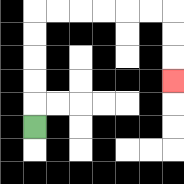{'start': '[1, 5]', 'end': '[7, 3]', 'path_directions': 'U,U,U,U,U,R,R,R,R,R,R,D,D,D', 'path_coordinates': '[[1, 5], [1, 4], [1, 3], [1, 2], [1, 1], [1, 0], [2, 0], [3, 0], [4, 0], [5, 0], [6, 0], [7, 0], [7, 1], [7, 2], [7, 3]]'}